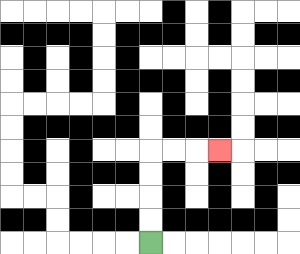{'start': '[6, 10]', 'end': '[9, 6]', 'path_directions': 'U,U,U,U,R,R,R', 'path_coordinates': '[[6, 10], [6, 9], [6, 8], [6, 7], [6, 6], [7, 6], [8, 6], [9, 6]]'}